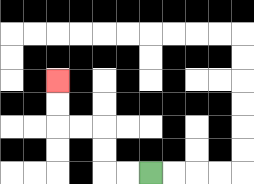{'start': '[6, 7]', 'end': '[2, 3]', 'path_directions': 'L,L,U,U,L,L,U,U', 'path_coordinates': '[[6, 7], [5, 7], [4, 7], [4, 6], [4, 5], [3, 5], [2, 5], [2, 4], [2, 3]]'}